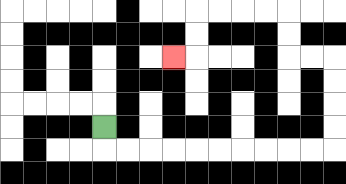{'start': '[4, 5]', 'end': '[7, 2]', 'path_directions': 'D,R,R,R,R,R,R,R,R,R,R,U,U,U,U,L,L,U,U,L,L,L,L,D,D,L', 'path_coordinates': '[[4, 5], [4, 6], [5, 6], [6, 6], [7, 6], [8, 6], [9, 6], [10, 6], [11, 6], [12, 6], [13, 6], [14, 6], [14, 5], [14, 4], [14, 3], [14, 2], [13, 2], [12, 2], [12, 1], [12, 0], [11, 0], [10, 0], [9, 0], [8, 0], [8, 1], [8, 2], [7, 2]]'}